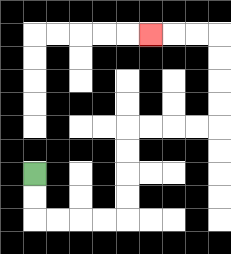{'start': '[1, 7]', 'end': '[6, 1]', 'path_directions': 'D,D,R,R,R,R,U,U,U,U,R,R,R,R,U,U,U,U,L,L,L', 'path_coordinates': '[[1, 7], [1, 8], [1, 9], [2, 9], [3, 9], [4, 9], [5, 9], [5, 8], [5, 7], [5, 6], [5, 5], [6, 5], [7, 5], [8, 5], [9, 5], [9, 4], [9, 3], [9, 2], [9, 1], [8, 1], [7, 1], [6, 1]]'}